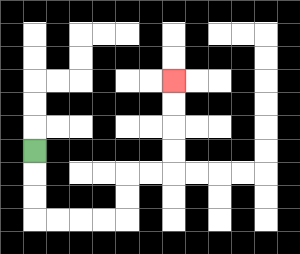{'start': '[1, 6]', 'end': '[7, 3]', 'path_directions': 'D,D,D,R,R,R,R,U,U,R,R,U,U,U,U', 'path_coordinates': '[[1, 6], [1, 7], [1, 8], [1, 9], [2, 9], [3, 9], [4, 9], [5, 9], [5, 8], [5, 7], [6, 7], [7, 7], [7, 6], [7, 5], [7, 4], [7, 3]]'}